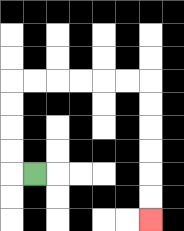{'start': '[1, 7]', 'end': '[6, 9]', 'path_directions': 'L,U,U,U,U,R,R,R,R,R,R,D,D,D,D,D,D', 'path_coordinates': '[[1, 7], [0, 7], [0, 6], [0, 5], [0, 4], [0, 3], [1, 3], [2, 3], [3, 3], [4, 3], [5, 3], [6, 3], [6, 4], [6, 5], [6, 6], [6, 7], [6, 8], [6, 9]]'}